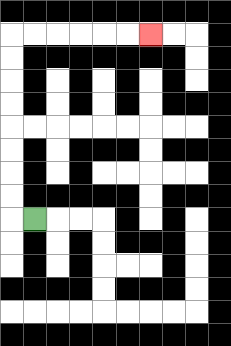{'start': '[1, 9]', 'end': '[6, 1]', 'path_directions': 'L,U,U,U,U,U,U,U,U,R,R,R,R,R,R', 'path_coordinates': '[[1, 9], [0, 9], [0, 8], [0, 7], [0, 6], [0, 5], [0, 4], [0, 3], [0, 2], [0, 1], [1, 1], [2, 1], [3, 1], [4, 1], [5, 1], [6, 1]]'}